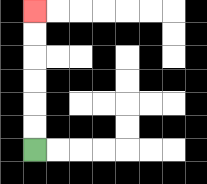{'start': '[1, 6]', 'end': '[1, 0]', 'path_directions': 'U,U,U,U,U,U', 'path_coordinates': '[[1, 6], [1, 5], [1, 4], [1, 3], [1, 2], [1, 1], [1, 0]]'}